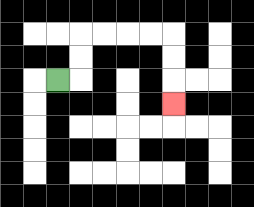{'start': '[2, 3]', 'end': '[7, 4]', 'path_directions': 'R,U,U,R,R,R,R,D,D,D', 'path_coordinates': '[[2, 3], [3, 3], [3, 2], [3, 1], [4, 1], [5, 1], [6, 1], [7, 1], [7, 2], [7, 3], [7, 4]]'}